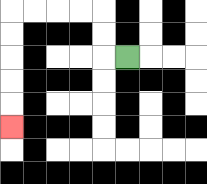{'start': '[5, 2]', 'end': '[0, 5]', 'path_directions': 'L,U,U,L,L,L,L,D,D,D,D,D', 'path_coordinates': '[[5, 2], [4, 2], [4, 1], [4, 0], [3, 0], [2, 0], [1, 0], [0, 0], [0, 1], [0, 2], [0, 3], [0, 4], [0, 5]]'}